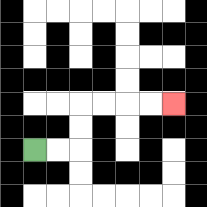{'start': '[1, 6]', 'end': '[7, 4]', 'path_directions': 'R,R,U,U,R,R,R,R', 'path_coordinates': '[[1, 6], [2, 6], [3, 6], [3, 5], [3, 4], [4, 4], [5, 4], [6, 4], [7, 4]]'}